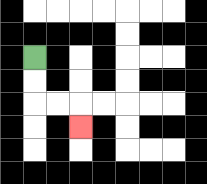{'start': '[1, 2]', 'end': '[3, 5]', 'path_directions': 'D,D,R,R,D', 'path_coordinates': '[[1, 2], [1, 3], [1, 4], [2, 4], [3, 4], [3, 5]]'}